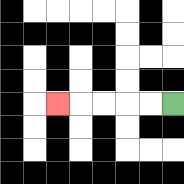{'start': '[7, 4]', 'end': '[2, 4]', 'path_directions': 'L,L,L,L,L', 'path_coordinates': '[[7, 4], [6, 4], [5, 4], [4, 4], [3, 4], [2, 4]]'}